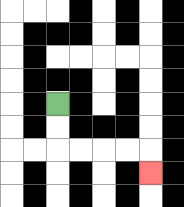{'start': '[2, 4]', 'end': '[6, 7]', 'path_directions': 'D,D,R,R,R,R,D', 'path_coordinates': '[[2, 4], [2, 5], [2, 6], [3, 6], [4, 6], [5, 6], [6, 6], [6, 7]]'}